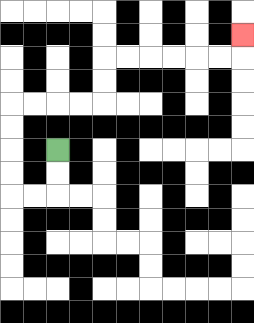{'start': '[2, 6]', 'end': '[10, 1]', 'path_directions': 'D,D,L,L,U,U,U,U,R,R,R,R,U,U,R,R,R,R,R,R,U', 'path_coordinates': '[[2, 6], [2, 7], [2, 8], [1, 8], [0, 8], [0, 7], [0, 6], [0, 5], [0, 4], [1, 4], [2, 4], [3, 4], [4, 4], [4, 3], [4, 2], [5, 2], [6, 2], [7, 2], [8, 2], [9, 2], [10, 2], [10, 1]]'}